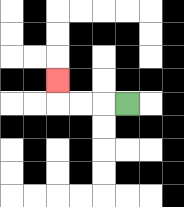{'start': '[5, 4]', 'end': '[2, 3]', 'path_directions': 'L,L,L,U', 'path_coordinates': '[[5, 4], [4, 4], [3, 4], [2, 4], [2, 3]]'}